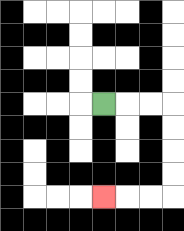{'start': '[4, 4]', 'end': '[4, 8]', 'path_directions': 'R,R,R,D,D,D,D,L,L,L', 'path_coordinates': '[[4, 4], [5, 4], [6, 4], [7, 4], [7, 5], [7, 6], [7, 7], [7, 8], [6, 8], [5, 8], [4, 8]]'}